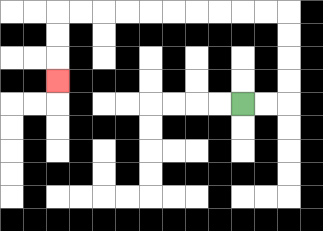{'start': '[10, 4]', 'end': '[2, 3]', 'path_directions': 'R,R,U,U,U,U,L,L,L,L,L,L,L,L,L,L,D,D,D', 'path_coordinates': '[[10, 4], [11, 4], [12, 4], [12, 3], [12, 2], [12, 1], [12, 0], [11, 0], [10, 0], [9, 0], [8, 0], [7, 0], [6, 0], [5, 0], [4, 0], [3, 0], [2, 0], [2, 1], [2, 2], [2, 3]]'}